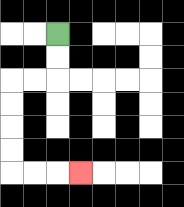{'start': '[2, 1]', 'end': '[3, 7]', 'path_directions': 'D,D,L,L,D,D,D,D,R,R,R', 'path_coordinates': '[[2, 1], [2, 2], [2, 3], [1, 3], [0, 3], [0, 4], [0, 5], [0, 6], [0, 7], [1, 7], [2, 7], [3, 7]]'}